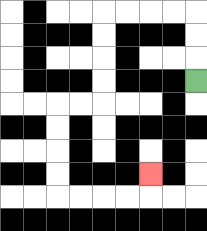{'start': '[8, 3]', 'end': '[6, 7]', 'path_directions': 'U,U,U,L,L,L,L,D,D,D,D,L,L,D,D,D,D,R,R,R,R,U', 'path_coordinates': '[[8, 3], [8, 2], [8, 1], [8, 0], [7, 0], [6, 0], [5, 0], [4, 0], [4, 1], [4, 2], [4, 3], [4, 4], [3, 4], [2, 4], [2, 5], [2, 6], [2, 7], [2, 8], [3, 8], [4, 8], [5, 8], [6, 8], [6, 7]]'}